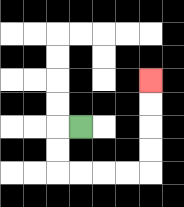{'start': '[3, 5]', 'end': '[6, 3]', 'path_directions': 'L,D,D,R,R,R,R,U,U,U,U', 'path_coordinates': '[[3, 5], [2, 5], [2, 6], [2, 7], [3, 7], [4, 7], [5, 7], [6, 7], [6, 6], [6, 5], [6, 4], [6, 3]]'}